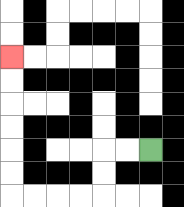{'start': '[6, 6]', 'end': '[0, 2]', 'path_directions': 'L,L,D,D,L,L,L,L,U,U,U,U,U,U', 'path_coordinates': '[[6, 6], [5, 6], [4, 6], [4, 7], [4, 8], [3, 8], [2, 8], [1, 8], [0, 8], [0, 7], [0, 6], [0, 5], [0, 4], [0, 3], [0, 2]]'}